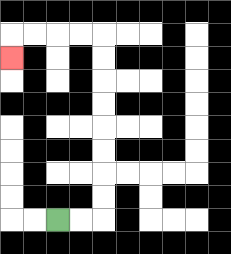{'start': '[2, 9]', 'end': '[0, 2]', 'path_directions': 'R,R,U,U,U,U,U,U,U,U,L,L,L,L,D', 'path_coordinates': '[[2, 9], [3, 9], [4, 9], [4, 8], [4, 7], [4, 6], [4, 5], [4, 4], [4, 3], [4, 2], [4, 1], [3, 1], [2, 1], [1, 1], [0, 1], [0, 2]]'}